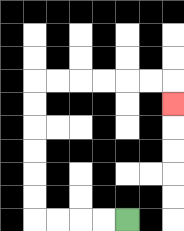{'start': '[5, 9]', 'end': '[7, 4]', 'path_directions': 'L,L,L,L,U,U,U,U,U,U,R,R,R,R,R,R,D', 'path_coordinates': '[[5, 9], [4, 9], [3, 9], [2, 9], [1, 9], [1, 8], [1, 7], [1, 6], [1, 5], [1, 4], [1, 3], [2, 3], [3, 3], [4, 3], [5, 3], [6, 3], [7, 3], [7, 4]]'}